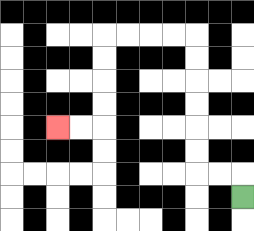{'start': '[10, 8]', 'end': '[2, 5]', 'path_directions': 'U,L,L,U,U,U,U,U,U,L,L,L,L,D,D,D,D,L,L', 'path_coordinates': '[[10, 8], [10, 7], [9, 7], [8, 7], [8, 6], [8, 5], [8, 4], [8, 3], [8, 2], [8, 1], [7, 1], [6, 1], [5, 1], [4, 1], [4, 2], [4, 3], [4, 4], [4, 5], [3, 5], [2, 5]]'}